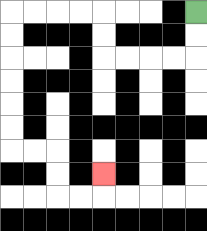{'start': '[8, 0]', 'end': '[4, 7]', 'path_directions': 'D,D,L,L,L,L,U,U,L,L,L,L,D,D,D,D,D,D,R,R,D,D,R,R,U', 'path_coordinates': '[[8, 0], [8, 1], [8, 2], [7, 2], [6, 2], [5, 2], [4, 2], [4, 1], [4, 0], [3, 0], [2, 0], [1, 0], [0, 0], [0, 1], [0, 2], [0, 3], [0, 4], [0, 5], [0, 6], [1, 6], [2, 6], [2, 7], [2, 8], [3, 8], [4, 8], [4, 7]]'}